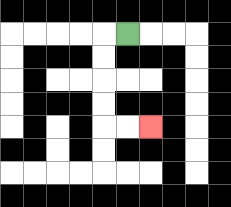{'start': '[5, 1]', 'end': '[6, 5]', 'path_directions': 'L,D,D,D,D,R,R', 'path_coordinates': '[[5, 1], [4, 1], [4, 2], [4, 3], [4, 4], [4, 5], [5, 5], [6, 5]]'}